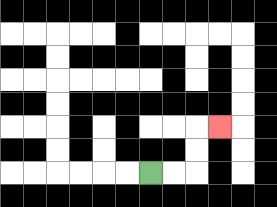{'start': '[6, 7]', 'end': '[9, 5]', 'path_directions': 'R,R,U,U,R', 'path_coordinates': '[[6, 7], [7, 7], [8, 7], [8, 6], [8, 5], [9, 5]]'}